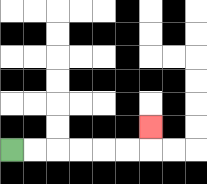{'start': '[0, 6]', 'end': '[6, 5]', 'path_directions': 'R,R,R,R,R,R,U', 'path_coordinates': '[[0, 6], [1, 6], [2, 6], [3, 6], [4, 6], [5, 6], [6, 6], [6, 5]]'}